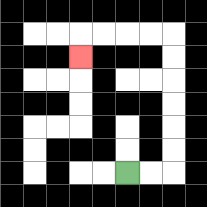{'start': '[5, 7]', 'end': '[3, 2]', 'path_directions': 'R,R,U,U,U,U,U,U,L,L,L,L,D', 'path_coordinates': '[[5, 7], [6, 7], [7, 7], [7, 6], [7, 5], [7, 4], [7, 3], [7, 2], [7, 1], [6, 1], [5, 1], [4, 1], [3, 1], [3, 2]]'}